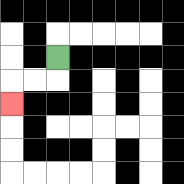{'start': '[2, 2]', 'end': '[0, 4]', 'path_directions': 'D,L,L,D', 'path_coordinates': '[[2, 2], [2, 3], [1, 3], [0, 3], [0, 4]]'}